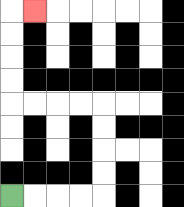{'start': '[0, 8]', 'end': '[1, 0]', 'path_directions': 'R,R,R,R,U,U,U,U,L,L,L,L,U,U,U,U,R', 'path_coordinates': '[[0, 8], [1, 8], [2, 8], [3, 8], [4, 8], [4, 7], [4, 6], [4, 5], [4, 4], [3, 4], [2, 4], [1, 4], [0, 4], [0, 3], [0, 2], [0, 1], [0, 0], [1, 0]]'}